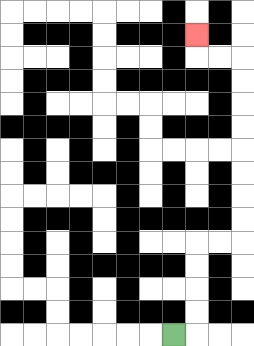{'start': '[7, 14]', 'end': '[8, 1]', 'path_directions': 'R,U,U,U,U,R,R,U,U,U,U,U,U,U,U,L,L,U', 'path_coordinates': '[[7, 14], [8, 14], [8, 13], [8, 12], [8, 11], [8, 10], [9, 10], [10, 10], [10, 9], [10, 8], [10, 7], [10, 6], [10, 5], [10, 4], [10, 3], [10, 2], [9, 2], [8, 2], [8, 1]]'}